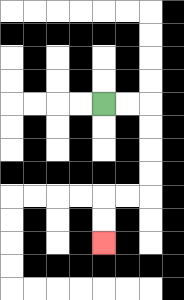{'start': '[4, 4]', 'end': '[4, 10]', 'path_directions': 'R,R,D,D,D,D,L,L,D,D', 'path_coordinates': '[[4, 4], [5, 4], [6, 4], [6, 5], [6, 6], [6, 7], [6, 8], [5, 8], [4, 8], [4, 9], [4, 10]]'}